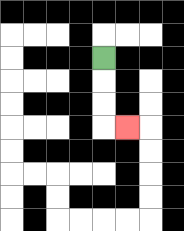{'start': '[4, 2]', 'end': '[5, 5]', 'path_directions': 'D,D,D,R', 'path_coordinates': '[[4, 2], [4, 3], [4, 4], [4, 5], [5, 5]]'}